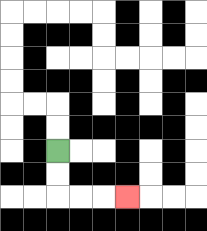{'start': '[2, 6]', 'end': '[5, 8]', 'path_directions': 'D,D,R,R,R', 'path_coordinates': '[[2, 6], [2, 7], [2, 8], [3, 8], [4, 8], [5, 8]]'}